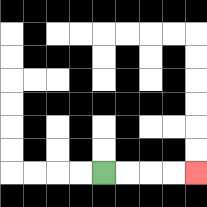{'start': '[4, 7]', 'end': '[8, 7]', 'path_directions': 'R,R,R,R', 'path_coordinates': '[[4, 7], [5, 7], [6, 7], [7, 7], [8, 7]]'}